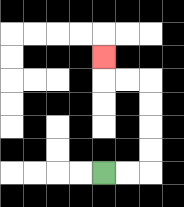{'start': '[4, 7]', 'end': '[4, 2]', 'path_directions': 'R,R,U,U,U,U,L,L,U', 'path_coordinates': '[[4, 7], [5, 7], [6, 7], [6, 6], [6, 5], [6, 4], [6, 3], [5, 3], [4, 3], [4, 2]]'}